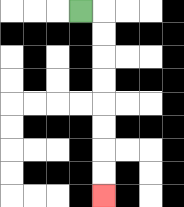{'start': '[3, 0]', 'end': '[4, 8]', 'path_directions': 'R,D,D,D,D,D,D,D,D', 'path_coordinates': '[[3, 0], [4, 0], [4, 1], [4, 2], [4, 3], [4, 4], [4, 5], [4, 6], [4, 7], [4, 8]]'}